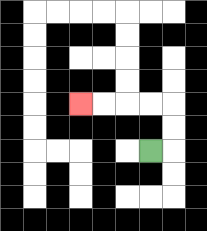{'start': '[6, 6]', 'end': '[3, 4]', 'path_directions': 'R,U,U,L,L,L,L', 'path_coordinates': '[[6, 6], [7, 6], [7, 5], [7, 4], [6, 4], [5, 4], [4, 4], [3, 4]]'}